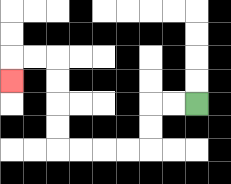{'start': '[8, 4]', 'end': '[0, 3]', 'path_directions': 'L,L,D,D,L,L,L,L,U,U,U,U,L,L,D', 'path_coordinates': '[[8, 4], [7, 4], [6, 4], [6, 5], [6, 6], [5, 6], [4, 6], [3, 6], [2, 6], [2, 5], [2, 4], [2, 3], [2, 2], [1, 2], [0, 2], [0, 3]]'}